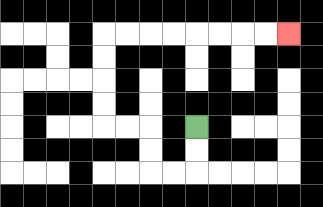{'start': '[8, 5]', 'end': '[12, 1]', 'path_directions': 'D,D,L,L,U,U,L,L,U,U,U,U,R,R,R,R,R,R,R,R', 'path_coordinates': '[[8, 5], [8, 6], [8, 7], [7, 7], [6, 7], [6, 6], [6, 5], [5, 5], [4, 5], [4, 4], [4, 3], [4, 2], [4, 1], [5, 1], [6, 1], [7, 1], [8, 1], [9, 1], [10, 1], [11, 1], [12, 1]]'}